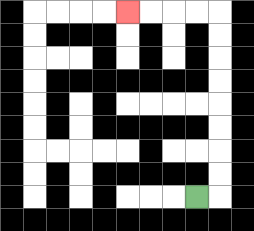{'start': '[8, 8]', 'end': '[5, 0]', 'path_directions': 'R,U,U,U,U,U,U,U,U,L,L,L,L', 'path_coordinates': '[[8, 8], [9, 8], [9, 7], [9, 6], [9, 5], [9, 4], [9, 3], [9, 2], [9, 1], [9, 0], [8, 0], [7, 0], [6, 0], [5, 0]]'}